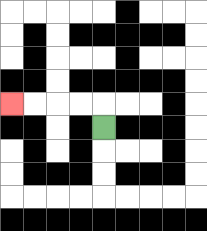{'start': '[4, 5]', 'end': '[0, 4]', 'path_directions': 'U,L,L,L,L', 'path_coordinates': '[[4, 5], [4, 4], [3, 4], [2, 4], [1, 4], [0, 4]]'}